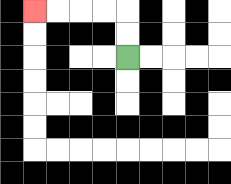{'start': '[5, 2]', 'end': '[1, 0]', 'path_directions': 'U,U,L,L,L,L', 'path_coordinates': '[[5, 2], [5, 1], [5, 0], [4, 0], [3, 0], [2, 0], [1, 0]]'}